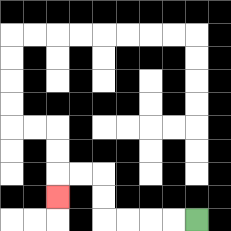{'start': '[8, 9]', 'end': '[2, 8]', 'path_directions': 'L,L,L,L,U,U,L,L,D', 'path_coordinates': '[[8, 9], [7, 9], [6, 9], [5, 9], [4, 9], [4, 8], [4, 7], [3, 7], [2, 7], [2, 8]]'}